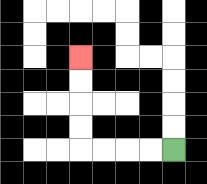{'start': '[7, 6]', 'end': '[3, 2]', 'path_directions': 'L,L,L,L,U,U,U,U', 'path_coordinates': '[[7, 6], [6, 6], [5, 6], [4, 6], [3, 6], [3, 5], [3, 4], [3, 3], [3, 2]]'}